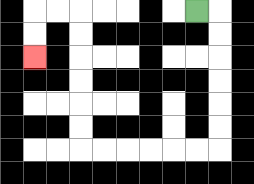{'start': '[8, 0]', 'end': '[1, 2]', 'path_directions': 'R,D,D,D,D,D,D,L,L,L,L,L,L,U,U,U,U,U,U,L,L,D,D', 'path_coordinates': '[[8, 0], [9, 0], [9, 1], [9, 2], [9, 3], [9, 4], [9, 5], [9, 6], [8, 6], [7, 6], [6, 6], [5, 6], [4, 6], [3, 6], [3, 5], [3, 4], [3, 3], [3, 2], [3, 1], [3, 0], [2, 0], [1, 0], [1, 1], [1, 2]]'}